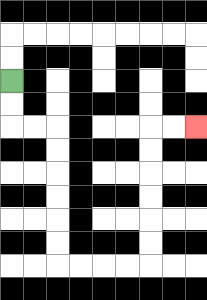{'start': '[0, 3]', 'end': '[8, 5]', 'path_directions': 'D,D,R,R,D,D,D,D,D,D,R,R,R,R,U,U,U,U,U,U,R,R', 'path_coordinates': '[[0, 3], [0, 4], [0, 5], [1, 5], [2, 5], [2, 6], [2, 7], [2, 8], [2, 9], [2, 10], [2, 11], [3, 11], [4, 11], [5, 11], [6, 11], [6, 10], [6, 9], [6, 8], [6, 7], [6, 6], [6, 5], [7, 5], [8, 5]]'}